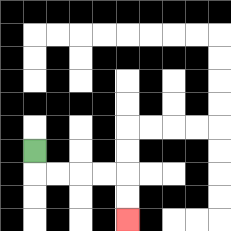{'start': '[1, 6]', 'end': '[5, 9]', 'path_directions': 'D,R,R,R,R,D,D', 'path_coordinates': '[[1, 6], [1, 7], [2, 7], [3, 7], [4, 7], [5, 7], [5, 8], [5, 9]]'}